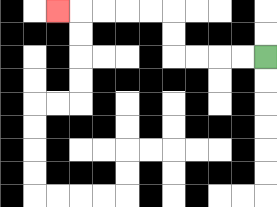{'start': '[11, 2]', 'end': '[2, 0]', 'path_directions': 'L,L,L,L,U,U,L,L,L,L,L', 'path_coordinates': '[[11, 2], [10, 2], [9, 2], [8, 2], [7, 2], [7, 1], [7, 0], [6, 0], [5, 0], [4, 0], [3, 0], [2, 0]]'}